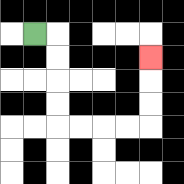{'start': '[1, 1]', 'end': '[6, 2]', 'path_directions': 'R,D,D,D,D,R,R,R,R,U,U,U', 'path_coordinates': '[[1, 1], [2, 1], [2, 2], [2, 3], [2, 4], [2, 5], [3, 5], [4, 5], [5, 5], [6, 5], [6, 4], [6, 3], [6, 2]]'}